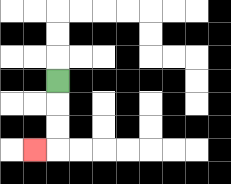{'start': '[2, 3]', 'end': '[1, 6]', 'path_directions': 'D,D,D,L', 'path_coordinates': '[[2, 3], [2, 4], [2, 5], [2, 6], [1, 6]]'}